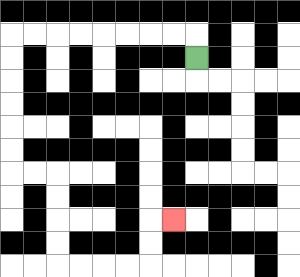{'start': '[8, 2]', 'end': '[7, 9]', 'path_directions': 'U,L,L,L,L,L,L,L,L,D,D,D,D,D,D,R,R,D,D,D,D,R,R,R,R,U,U,R', 'path_coordinates': '[[8, 2], [8, 1], [7, 1], [6, 1], [5, 1], [4, 1], [3, 1], [2, 1], [1, 1], [0, 1], [0, 2], [0, 3], [0, 4], [0, 5], [0, 6], [0, 7], [1, 7], [2, 7], [2, 8], [2, 9], [2, 10], [2, 11], [3, 11], [4, 11], [5, 11], [6, 11], [6, 10], [6, 9], [7, 9]]'}